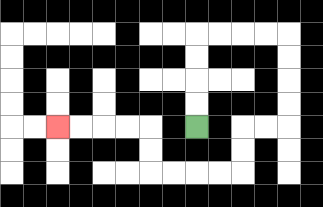{'start': '[8, 5]', 'end': '[2, 5]', 'path_directions': 'U,U,U,U,R,R,R,R,D,D,D,D,L,L,D,D,L,L,L,L,U,U,L,L,L,L', 'path_coordinates': '[[8, 5], [8, 4], [8, 3], [8, 2], [8, 1], [9, 1], [10, 1], [11, 1], [12, 1], [12, 2], [12, 3], [12, 4], [12, 5], [11, 5], [10, 5], [10, 6], [10, 7], [9, 7], [8, 7], [7, 7], [6, 7], [6, 6], [6, 5], [5, 5], [4, 5], [3, 5], [2, 5]]'}